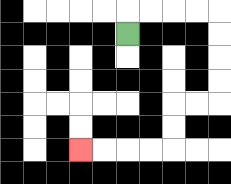{'start': '[5, 1]', 'end': '[3, 6]', 'path_directions': 'U,R,R,R,R,D,D,D,D,L,L,D,D,L,L,L,L', 'path_coordinates': '[[5, 1], [5, 0], [6, 0], [7, 0], [8, 0], [9, 0], [9, 1], [9, 2], [9, 3], [9, 4], [8, 4], [7, 4], [7, 5], [7, 6], [6, 6], [5, 6], [4, 6], [3, 6]]'}